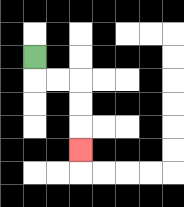{'start': '[1, 2]', 'end': '[3, 6]', 'path_directions': 'D,R,R,D,D,D', 'path_coordinates': '[[1, 2], [1, 3], [2, 3], [3, 3], [3, 4], [3, 5], [3, 6]]'}